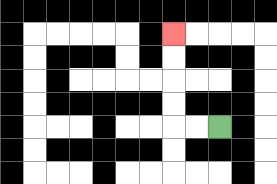{'start': '[9, 5]', 'end': '[7, 1]', 'path_directions': 'L,L,U,U,U,U', 'path_coordinates': '[[9, 5], [8, 5], [7, 5], [7, 4], [7, 3], [7, 2], [7, 1]]'}